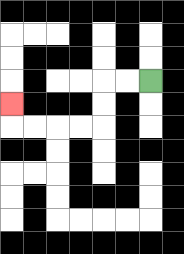{'start': '[6, 3]', 'end': '[0, 4]', 'path_directions': 'L,L,D,D,L,L,L,L,U', 'path_coordinates': '[[6, 3], [5, 3], [4, 3], [4, 4], [4, 5], [3, 5], [2, 5], [1, 5], [0, 5], [0, 4]]'}